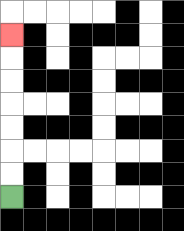{'start': '[0, 8]', 'end': '[0, 1]', 'path_directions': 'U,U,U,U,U,U,U', 'path_coordinates': '[[0, 8], [0, 7], [0, 6], [0, 5], [0, 4], [0, 3], [0, 2], [0, 1]]'}